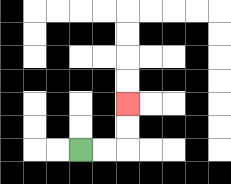{'start': '[3, 6]', 'end': '[5, 4]', 'path_directions': 'R,R,U,U', 'path_coordinates': '[[3, 6], [4, 6], [5, 6], [5, 5], [5, 4]]'}